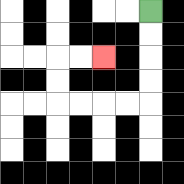{'start': '[6, 0]', 'end': '[4, 2]', 'path_directions': 'D,D,D,D,L,L,L,L,U,U,R,R', 'path_coordinates': '[[6, 0], [6, 1], [6, 2], [6, 3], [6, 4], [5, 4], [4, 4], [3, 4], [2, 4], [2, 3], [2, 2], [3, 2], [4, 2]]'}